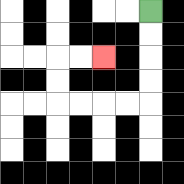{'start': '[6, 0]', 'end': '[4, 2]', 'path_directions': 'D,D,D,D,L,L,L,L,U,U,R,R', 'path_coordinates': '[[6, 0], [6, 1], [6, 2], [6, 3], [6, 4], [5, 4], [4, 4], [3, 4], [2, 4], [2, 3], [2, 2], [3, 2], [4, 2]]'}